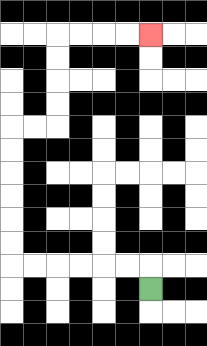{'start': '[6, 12]', 'end': '[6, 1]', 'path_directions': 'U,L,L,L,L,L,L,U,U,U,U,U,U,R,R,U,U,U,U,R,R,R,R', 'path_coordinates': '[[6, 12], [6, 11], [5, 11], [4, 11], [3, 11], [2, 11], [1, 11], [0, 11], [0, 10], [0, 9], [0, 8], [0, 7], [0, 6], [0, 5], [1, 5], [2, 5], [2, 4], [2, 3], [2, 2], [2, 1], [3, 1], [4, 1], [5, 1], [6, 1]]'}